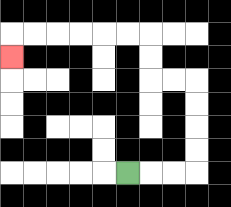{'start': '[5, 7]', 'end': '[0, 2]', 'path_directions': 'R,R,R,U,U,U,U,L,L,U,U,L,L,L,L,L,L,D', 'path_coordinates': '[[5, 7], [6, 7], [7, 7], [8, 7], [8, 6], [8, 5], [8, 4], [8, 3], [7, 3], [6, 3], [6, 2], [6, 1], [5, 1], [4, 1], [3, 1], [2, 1], [1, 1], [0, 1], [0, 2]]'}